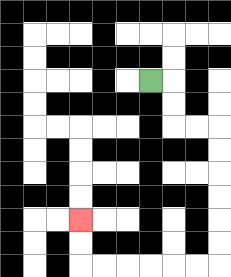{'start': '[6, 3]', 'end': '[3, 9]', 'path_directions': 'R,D,D,R,R,D,D,D,D,D,D,L,L,L,L,L,L,U,U', 'path_coordinates': '[[6, 3], [7, 3], [7, 4], [7, 5], [8, 5], [9, 5], [9, 6], [9, 7], [9, 8], [9, 9], [9, 10], [9, 11], [8, 11], [7, 11], [6, 11], [5, 11], [4, 11], [3, 11], [3, 10], [3, 9]]'}